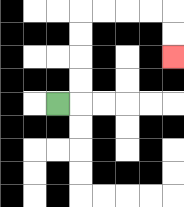{'start': '[2, 4]', 'end': '[7, 2]', 'path_directions': 'R,U,U,U,U,R,R,R,R,D,D', 'path_coordinates': '[[2, 4], [3, 4], [3, 3], [3, 2], [3, 1], [3, 0], [4, 0], [5, 0], [6, 0], [7, 0], [7, 1], [7, 2]]'}